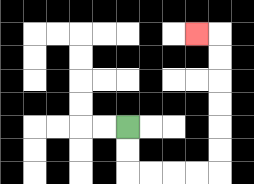{'start': '[5, 5]', 'end': '[8, 1]', 'path_directions': 'D,D,R,R,R,R,U,U,U,U,U,U,L', 'path_coordinates': '[[5, 5], [5, 6], [5, 7], [6, 7], [7, 7], [8, 7], [9, 7], [9, 6], [9, 5], [9, 4], [9, 3], [9, 2], [9, 1], [8, 1]]'}